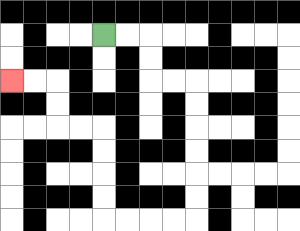{'start': '[4, 1]', 'end': '[0, 3]', 'path_directions': 'R,R,D,D,R,R,D,D,D,D,D,D,L,L,L,L,U,U,U,U,L,L,U,U,L,L', 'path_coordinates': '[[4, 1], [5, 1], [6, 1], [6, 2], [6, 3], [7, 3], [8, 3], [8, 4], [8, 5], [8, 6], [8, 7], [8, 8], [8, 9], [7, 9], [6, 9], [5, 9], [4, 9], [4, 8], [4, 7], [4, 6], [4, 5], [3, 5], [2, 5], [2, 4], [2, 3], [1, 3], [0, 3]]'}